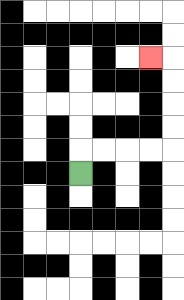{'start': '[3, 7]', 'end': '[6, 2]', 'path_directions': 'U,R,R,R,R,U,U,U,U,L', 'path_coordinates': '[[3, 7], [3, 6], [4, 6], [5, 6], [6, 6], [7, 6], [7, 5], [7, 4], [7, 3], [7, 2], [6, 2]]'}